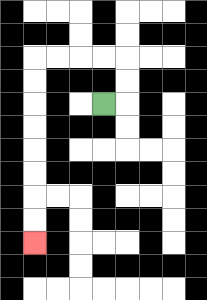{'start': '[4, 4]', 'end': '[1, 10]', 'path_directions': 'R,U,U,L,L,L,L,D,D,D,D,D,D,D,D', 'path_coordinates': '[[4, 4], [5, 4], [5, 3], [5, 2], [4, 2], [3, 2], [2, 2], [1, 2], [1, 3], [1, 4], [1, 5], [1, 6], [1, 7], [1, 8], [1, 9], [1, 10]]'}